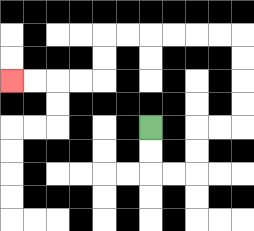{'start': '[6, 5]', 'end': '[0, 3]', 'path_directions': 'D,D,R,R,U,U,R,R,U,U,U,U,L,L,L,L,L,L,D,D,L,L,L,L', 'path_coordinates': '[[6, 5], [6, 6], [6, 7], [7, 7], [8, 7], [8, 6], [8, 5], [9, 5], [10, 5], [10, 4], [10, 3], [10, 2], [10, 1], [9, 1], [8, 1], [7, 1], [6, 1], [5, 1], [4, 1], [4, 2], [4, 3], [3, 3], [2, 3], [1, 3], [0, 3]]'}